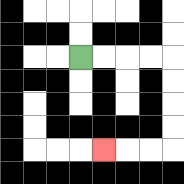{'start': '[3, 2]', 'end': '[4, 6]', 'path_directions': 'R,R,R,R,D,D,D,D,L,L,L', 'path_coordinates': '[[3, 2], [4, 2], [5, 2], [6, 2], [7, 2], [7, 3], [7, 4], [7, 5], [7, 6], [6, 6], [5, 6], [4, 6]]'}